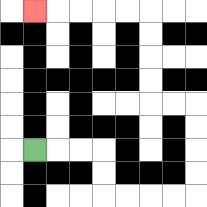{'start': '[1, 6]', 'end': '[1, 0]', 'path_directions': 'R,R,R,D,D,R,R,R,R,U,U,U,U,L,L,U,U,U,U,L,L,L,L,L', 'path_coordinates': '[[1, 6], [2, 6], [3, 6], [4, 6], [4, 7], [4, 8], [5, 8], [6, 8], [7, 8], [8, 8], [8, 7], [8, 6], [8, 5], [8, 4], [7, 4], [6, 4], [6, 3], [6, 2], [6, 1], [6, 0], [5, 0], [4, 0], [3, 0], [2, 0], [1, 0]]'}